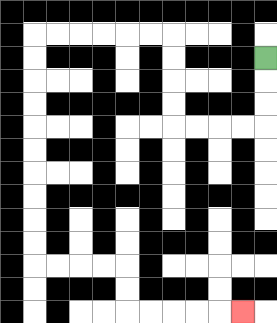{'start': '[11, 2]', 'end': '[10, 13]', 'path_directions': 'D,D,D,L,L,L,L,U,U,U,U,L,L,L,L,L,L,D,D,D,D,D,D,D,D,D,D,R,R,R,R,D,D,R,R,R,R,R', 'path_coordinates': '[[11, 2], [11, 3], [11, 4], [11, 5], [10, 5], [9, 5], [8, 5], [7, 5], [7, 4], [7, 3], [7, 2], [7, 1], [6, 1], [5, 1], [4, 1], [3, 1], [2, 1], [1, 1], [1, 2], [1, 3], [1, 4], [1, 5], [1, 6], [1, 7], [1, 8], [1, 9], [1, 10], [1, 11], [2, 11], [3, 11], [4, 11], [5, 11], [5, 12], [5, 13], [6, 13], [7, 13], [8, 13], [9, 13], [10, 13]]'}